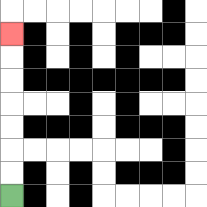{'start': '[0, 8]', 'end': '[0, 1]', 'path_directions': 'U,U,U,U,U,U,U', 'path_coordinates': '[[0, 8], [0, 7], [0, 6], [0, 5], [0, 4], [0, 3], [0, 2], [0, 1]]'}